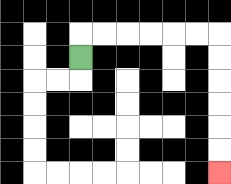{'start': '[3, 2]', 'end': '[9, 7]', 'path_directions': 'U,R,R,R,R,R,R,D,D,D,D,D,D', 'path_coordinates': '[[3, 2], [3, 1], [4, 1], [5, 1], [6, 1], [7, 1], [8, 1], [9, 1], [9, 2], [9, 3], [9, 4], [9, 5], [9, 6], [9, 7]]'}